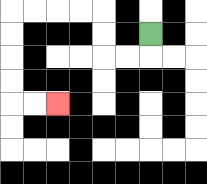{'start': '[6, 1]', 'end': '[2, 4]', 'path_directions': 'D,L,L,U,U,L,L,L,L,D,D,D,D,R,R', 'path_coordinates': '[[6, 1], [6, 2], [5, 2], [4, 2], [4, 1], [4, 0], [3, 0], [2, 0], [1, 0], [0, 0], [0, 1], [0, 2], [0, 3], [0, 4], [1, 4], [2, 4]]'}